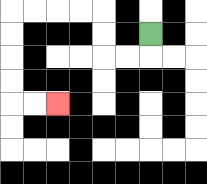{'start': '[6, 1]', 'end': '[2, 4]', 'path_directions': 'D,L,L,U,U,L,L,L,L,D,D,D,D,R,R', 'path_coordinates': '[[6, 1], [6, 2], [5, 2], [4, 2], [4, 1], [4, 0], [3, 0], [2, 0], [1, 0], [0, 0], [0, 1], [0, 2], [0, 3], [0, 4], [1, 4], [2, 4]]'}